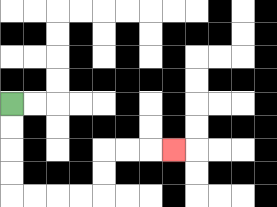{'start': '[0, 4]', 'end': '[7, 6]', 'path_directions': 'D,D,D,D,R,R,R,R,U,U,R,R,R', 'path_coordinates': '[[0, 4], [0, 5], [0, 6], [0, 7], [0, 8], [1, 8], [2, 8], [3, 8], [4, 8], [4, 7], [4, 6], [5, 6], [6, 6], [7, 6]]'}